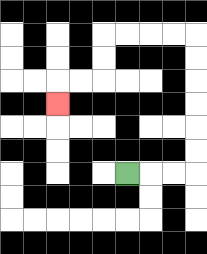{'start': '[5, 7]', 'end': '[2, 4]', 'path_directions': 'R,R,R,U,U,U,U,U,U,L,L,L,L,D,D,L,L,D', 'path_coordinates': '[[5, 7], [6, 7], [7, 7], [8, 7], [8, 6], [8, 5], [8, 4], [8, 3], [8, 2], [8, 1], [7, 1], [6, 1], [5, 1], [4, 1], [4, 2], [4, 3], [3, 3], [2, 3], [2, 4]]'}